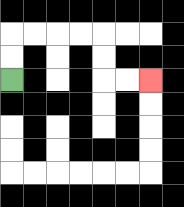{'start': '[0, 3]', 'end': '[6, 3]', 'path_directions': 'U,U,R,R,R,R,D,D,R,R', 'path_coordinates': '[[0, 3], [0, 2], [0, 1], [1, 1], [2, 1], [3, 1], [4, 1], [4, 2], [4, 3], [5, 3], [6, 3]]'}